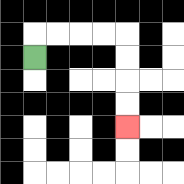{'start': '[1, 2]', 'end': '[5, 5]', 'path_directions': 'U,R,R,R,R,D,D,D,D', 'path_coordinates': '[[1, 2], [1, 1], [2, 1], [3, 1], [4, 1], [5, 1], [5, 2], [5, 3], [5, 4], [5, 5]]'}